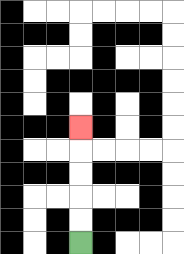{'start': '[3, 10]', 'end': '[3, 5]', 'path_directions': 'U,U,U,U,U', 'path_coordinates': '[[3, 10], [3, 9], [3, 8], [3, 7], [3, 6], [3, 5]]'}